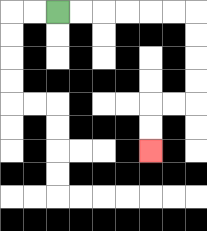{'start': '[2, 0]', 'end': '[6, 6]', 'path_directions': 'R,R,R,R,R,R,D,D,D,D,L,L,D,D', 'path_coordinates': '[[2, 0], [3, 0], [4, 0], [5, 0], [6, 0], [7, 0], [8, 0], [8, 1], [8, 2], [8, 3], [8, 4], [7, 4], [6, 4], [6, 5], [6, 6]]'}